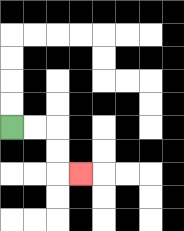{'start': '[0, 5]', 'end': '[3, 7]', 'path_directions': 'R,R,D,D,R', 'path_coordinates': '[[0, 5], [1, 5], [2, 5], [2, 6], [2, 7], [3, 7]]'}